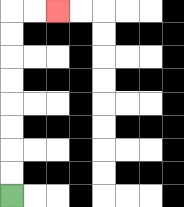{'start': '[0, 8]', 'end': '[2, 0]', 'path_directions': 'U,U,U,U,U,U,U,U,R,R', 'path_coordinates': '[[0, 8], [0, 7], [0, 6], [0, 5], [0, 4], [0, 3], [0, 2], [0, 1], [0, 0], [1, 0], [2, 0]]'}